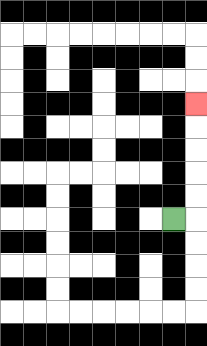{'start': '[7, 9]', 'end': '[8, 4]', 'path_directions': 'R,U,U,U,U,U', 'path_coordinates': '[[7, 9], [8, 9], [8, 8], [8, 7], [8, 6], [8, 5], [8, 4]]'}